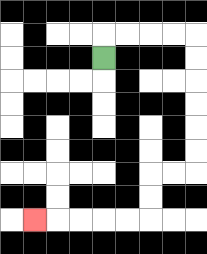{'start': '[4, 2]', 'end': '[1, 9]', 'path_directions': 'U,R,R,R,R,D,D,D,D,D,D,L,L,D,D,L,L,L,L,L', 'path_coordinates': '[[4, 2], [4, 1], [5, 1], [6, 1], [7, 1], [8, 1], [8, 2], [8, 3], [8, 4], [8, 5], [8, 6], [8, 7], [7, 7], [6, 7], [6, 8], [6, 9], [5, 9], [4, 9], [3, 9], [2, 9], [1, 9]]'}